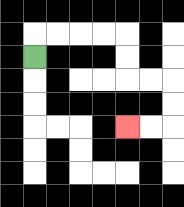{'start': '[1, 2]', 'end': '[5, 5]', 'path_directions': 'U,R,R,R,R,D,D,R,R,D,D,L,L', 'path_coordinates': '[[1, 2], [1, 1], [2, 1], [3, 1], [4, 1], [5, 1], [5, 2], [5, 3], [6, 3], [7, 3], [7, 4], [7, 5], [6, 5], [5, 5]]'}